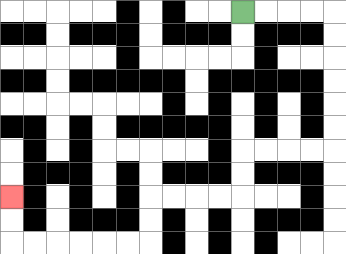{'start': '[10, 0]', 'end': '[0, 8]', 'path_directions': 'R,R,R,R,D,D,D,D,D,D,L,L,L,L,D,D,L,L,L,L,D,D,L,L,L,L,L,L,U,U', 'path_coordinates': '[[10, 0], [11, 0], [12, 0], [13, 0], [14, 0], [14, 1], [14, 2], [14, 3], [14, 4], [14, 5], [14, 6], [13, 6], [12, 6], [11, 6], [10, 6], [10, 7], [10, 8], [9, 8], [8, 8], [7, 8], [6, 8], [6, 9], [6, 10], [5, 10], [4, 10], [3, 10], [2, 10], [1, 10], [0, 10], [0, 9], [0, 8]]'}